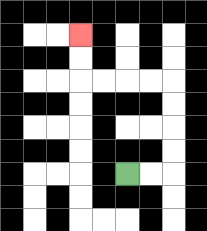{'start': '[5, 7]', 'end': '[3, 1]', 'path_directions': 'R,R,U,U,U,U,L,L,L,L,U,U', 'path_coordinates': '[[5, 7], [6, 7], [7, 7], [7, 6], [7, 5], [7, 4], [7, 3], [6, 3], [5, 3], [4, 3], [3, 3], [3, 2], [3, 1]]'}